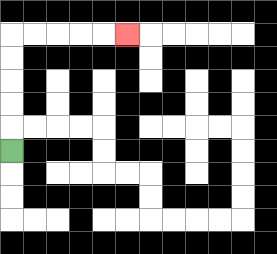{'start': '[0, 6]', 'end': '[5, 1]', 'path_directions': 'U,U,U,U,U,R,R,R,R,R', 'path_coordinates': '[[0, 6], [0, 5], [0, 4], [0, 3], [0, 2], [0, 1], [1, 1], [2, 1], [3, 1], [4, 1], [5, 1]]'}